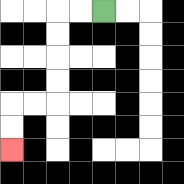{'start': '[4, 0]', 'end': '[0, 6]', 'path_directions': 'L,L,D,D,D,D,L,L,D,D', 'path_coordinates': '[[4, 0], [3, 0], [2, 0], [2, 1], [2, 2], [2, 3], [2, 4], [1, 4], [0, 4], [0, 5], [0, 6]]'}